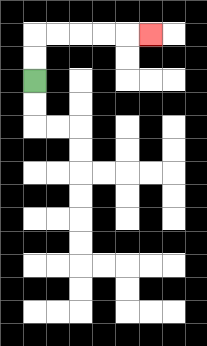{'start': '[1, 3]', 'end': '[6, 1]', 'path_directions': 'U,U,R,R,R,R,R', 'path_coordinates': '[[1, 3], [1, 2], [1, 1], [2, 1], [3, 1], [4, 1], [5, 1], [6, 1]]'}